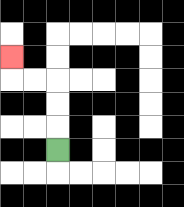{'start': '[2, 6]', 'end': '[0, 2]', 'path_directions': 'U,U,U,L,L,U', 'path_coordinates': '[[2, 6], [2, 5], [2, 4], [2, 3], [1, 3], [0, 3], [0, 2]]'}